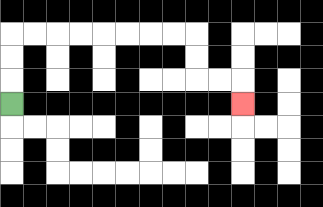{'start': '[0, 4]', 'end': '[10, 4]', 'path_directions': 'U,U,U,R,R,R,R,R,R,R,R,D,D,R,R,D', 'path_coordinates': '[[0, 4], [0, 3], [0, 2], [0, 1], [1, 1], [2, 1], [3, 1], [4, 1], [5, 1], [6, 1], [7, 1], [8, 1], [8, 2], [8, 3], [9, 3], [10, 3], [10, 4]]'}